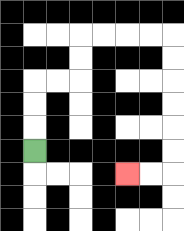{'start': '[1, 6]', 'end': '[5, 7]', 'path_directions': 'U,U,U,R,R,U,U,R,R,R,R,D,D,D,D,D,D,L,L', 'path_coordinates': '[[1, 6], [1, 5], [1, 4], [1, 3], [2, 3], [3, 3], [3, 2], [3, 1], [4, 1], [5, 1], [6, 1], [7, 1], [7, 2], [7, 3], [7, 4], [7, 5], [7, 6], [7, 7], [6, 7], [5, 7]]'}